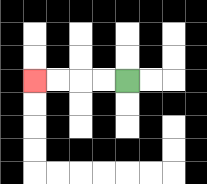{'start': '[5, 3]', 'end': '[1, 3]', 'path_directions': 'L,L,L,L', 'path_coordinates': '[[5, 3], [4, 3], [3, 3], [2, 3], [1, 3]]'}